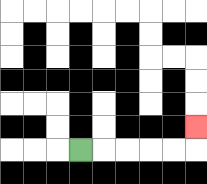{'start': '[3, 6]', 'end': '[8, 5]', 'path_directions': 'R,R,R,R,R,U', 'path_coordinates': '[[3, 6], [4, 6], [5, 6], [6, 6], [7, 6], [8, 6], [8, 5]]'}